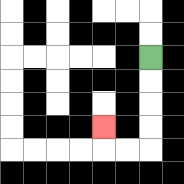{'start': '[6, 2]', 'end': '[4, 5]', 'path_directions': 'D,D,D,D,L,L,U', 'path_coordinates': '[[6, 2], [6, 3], [6, 4], [6, 5], [6, 6], [5, 6], [4, 6], [4, 5]]'}